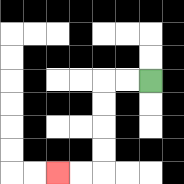{'start': '[6, 3]', 'end': '[2, 7]', 'path_directions': 'L,L,D,D,D,D,L,L', 'path_coordinates': '[[6, 3], [5, 3], [4, 3], [4, 4], [4, 5], [4, 6], [4, 7], [3, 7], [2, 7]]'}